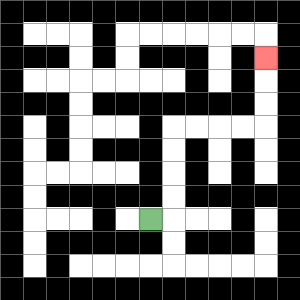{'start': '[6, 9]', 'end': '[11, 2]', 'path_directions': 'R,U,U,U,U,R,R,R,R,U,U,U', 'path_coordinates': '[[6, 9], [7, 9], [7, 8], [7, 7], [7, 6], [7, 5], [8, 5], [9, 5], [10, 5], [11, 5], [11, 4], [11, 3], [11, 2]]'}